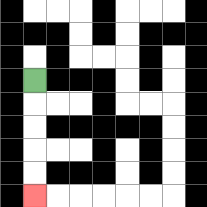{'start': '[1, 3]', 'end': '[1, 8]', 'path_directions': 'D,D,D,D,D', 'path_coordinates': '[[1, 3], [1, 4], [1, 5], [1, 6], [1, 7], [1, 8]]'}